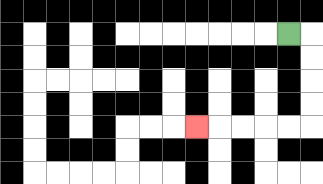{'start': '[12, 1]', 'end': '[8, 5]', 'path_directions': 'R,D,D,D,D,L,L,L,L,L', 'path_coordinates': '[[12, 1], [13, 1], [13, 2], [13, 3], [13, 4], [13, 5], [12, 5], [11, 5], [10, 5], [9, 5], [8, 5]]'}